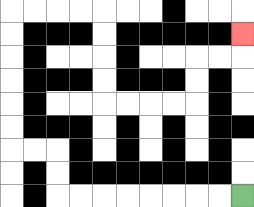{'start': '[10, 8]', 'end': '[10, 1]', 'path_directions': 'L,L,L,L,L,L,L,L,U,U,L,L,U,U,U,U,U,U,R,R,R,R,D,D,D,D,R,R,R,R,U,U,R,R,U', 'path_coordinates': '[[10, 8], [9, 8], [8, 8], [7, 8], [6, 8], [5, 8], [4, 8], [3, 8], [2, 8], [2, 7], [2, 6], [1, 6], [0, 6], [0, 5], [0, 4], [0, 3], [0, 2], [0, 1], [0, 0], [1, 0], [2, 0], [3, 0], [4, 0], [4, 1], [4, 2], [4, 3], [4, 4], [5, 4], [6, 4], [7, 4], [8, 4], [8, 3], [8, 2], [9, 2], [10, 2], [10, 1]]'}